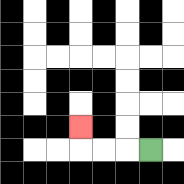{'start': '[6, 6]', 'end': '[3, 5]', 'path_directions': 'L,L,L,U', 'path_coordinates': '[[6, 6], [5, 6], [4, 6], [3, 6], [3, 5]]'}